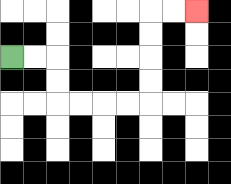{'start': '[0, 2]', 'end': '[8, 0]', 'path_directions': 'R,R,D,D,R,R,R,R,U,U,U,U,R,R', 'path_coordinates': '[[0, 2], [1, 2], [2, 2], [2, 3], [2, 4], [3, 4], [4, 4], [5, 4], [6, 4], [6, 3], [6, 2], [6, 1], [6, 0], [7, 0], [8, 0]]'}